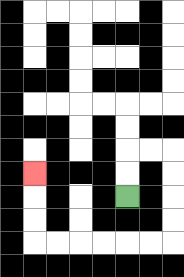{'start': '[5, 8]', 'end': '[1, 7]', 'path_directions': 'U,U,R,R,D,D,D,D,L,L,L,L,L,L,U,U,U', 'path_coordinates': '[[5, 8], [5, 7], [5, 6], [6, 6], [7, 6], [7, 7], [7, 8], [7, 9], [7, 10], [6, 10], [5, 10], [4, 10], [3, 10], [2, 10], [1, 10], [1, 9], [1, 8], [1, 7]]'}